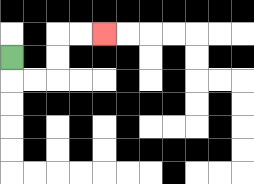{'start': '[0, 2]', 'end': '[4, 1]', 'path_directions': 'D,R,R,U,U,R,R', 'path_coordinates': '[[0, 2], [0, 3], [1, 3], [2, 3], [2, 2], [2, 1], [3, 1], [4, 1]]'}